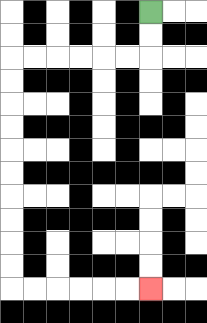{'start': '[6, 0]', 'end': '[6, 12]', 'path_directions': 'D,D,L,L,L,L,L,L,D,D,D,D,D,D,D,D,D,D,R,R,R,R,R,R', 'path_coordinates': '[[6, 0], [6, 1], [6, 2], [5, 2], [4, 2], [3, 2], [2, 2], [1, 2], [0, 2], [0, 3], [0, 4], [0, 5], [0, 6], [0, 7], [0, 8], [0, 9], [0, 10], [0, 11], [0, 12], [1, 12], [2, 12], [3, 12], [4, 12], [5, 12], [6, 12]]'}